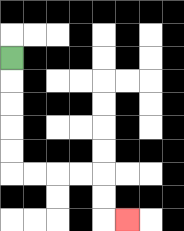{'start': '[0, 2]', 'end': '[5, 9]', 'path_directions': 'D,D,D,D,D,R,R,R,R,D,D,R', 'path_coordinates': '[[0, 2], [0, 3], [0, 4], [0, 5], [0, 6], [0, 7], [1, 7], [2, 7], [3, 7], [4, 7], [4, 8], [4, 9], [5, 9]]'}